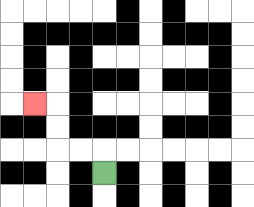{'start': '[4, 7]', 'end': '[1, 4]', 'path_directions': 'U,L,L,U,U,L', 'path_coordinates': '[[4, 7], [4, 6], [3, 6], [2, 6], [2, 5], [2, 4], [1, 4]]'}